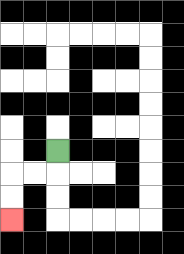{'start': '[2, 6]', 'end': '[0, 9]', 'path_directions': 'D,L,L,D,D', 'path_coordinates': '[[2, 6], [2, 7], [1, 7], [0, 7], [0, 8], [0, 9]]'}